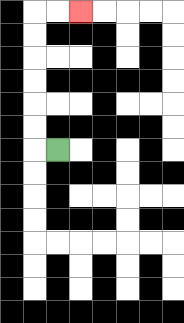{'start': '[2, 6]', 'end': '[3, 0]', 'path_directions': 'L,U,U,U,U,U,U,R,R', 'path_coordinates': '[[2, 6], [1, 6], [1, 5], [1, 4], [1, 3], [1, 2], [1, 1], [1, 0], [2, 0], [3, 0]]'}